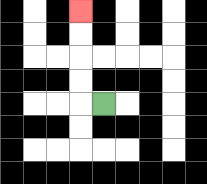{'start': '[4, 4]', 'end': '[3, 0]', 'path_directions': 'L,U,U,U,U', 'path_coordinates': '[[4, 4], [3, 4], [3, 3], [3, 2], [3, 1], [3, 0]]'}